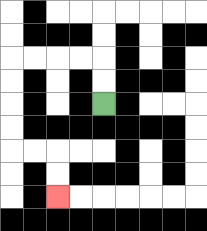{'start': '[4, 4]', 'end': '[2, 8]', 'path_directions': 'U,U,L,L,L,L,D,D,D,D,R,R,D,D', 'path_coordinates': '[[4, 4], [4, 3], [4, 2], [3, 2], [2, 2], [1, 2], [0, 2], [0, 3], [0, 4], [0, 5], [0, 6], [1, 6], [2, 6], [2, 7], [2, 8]]'}